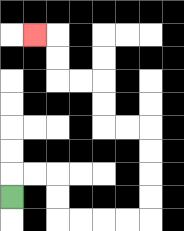{'start': '[0, 8]', 'end': '[1, 1]', 'path_directions': 'U,R,R,D,D,R,R,R,R,U,U,U,U,L,L,U,U,L,L,U,U,L', 'path_coordinates': '[[0, 8], [0, 7], [1, 7], [2, 7], [2, 8], [2, 9], [3, 9], [4, 9], [5, 9], [6, 9], [6, 8], [6, 7], [6, 6], [6, 5], [5, 5], [4, 5], [4, 4], [4, 3], [3, 3], [2, 3], [2, 2], [2, 1], [1, 1]]'}